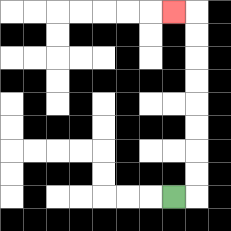{'start': '[7, 8]', 'end': '[7, 0]', 'path_directions': 'R,U,U,U,U,U,U,U,U,L', 'path_coordinates': '[[7, 8], [8, 8], [8, 7], [8, 6], [8, 5], [8, 4], [8, 3], [8, 2], [8, 1], [8, 0], [7, 0]]'}